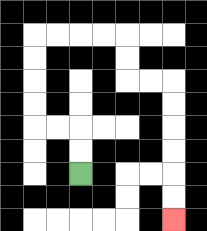{'start': '[3, 7]', 'end': '[7, 9]', 'path_directions': 'U,U,L,L,U,U,U,U,R,R,R,R,D,D,R,R,D,D,D,D,D,D', 'path_coordinates': '[[3, 7], [3, 6], [3, 5], [2, 5], [1, 5], [1, 4], [1, 3], [1, 2], [1, 1], [2, 1], [3, 1], [4, 1], [5, 1], [5, 2], [5, 3], [6, 3], [7, 3], [7, 4], [7, 5], [7, 6], [7, 7], [7, 8], [7, 9]]'}